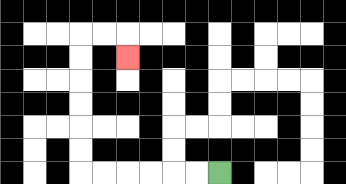{'start': '[9, 7]', 'end': '[5, 2]', 'path_directions': 'L,L,L,L,L,L,U,U,U,U,U,U,R,R,D', 'path_coordinates': '[[9, 7], [8, 7], [7, 7], [6, 7], [5, 7], [4, 7], [3, 7], [3, 6], [3, 5], [3, 4], [3, 3], [3, 2], [3, 1], [4, 1], [5, 1], [5, 2]]'}